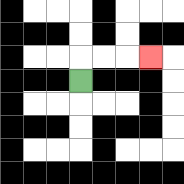{'start': '[3, 3]', 'end': '[6, 2]', 'path_directions': 'U,R,R,R', 'path_coordinates': '[[3, 3], [3, 2], [4, 2], [5, 2], [6, 2]]'}